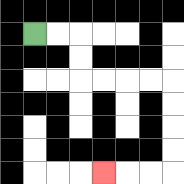{'start': '[1, 1]', 'end': '[4, 7]', 'path_directions': 'R,R,D,D,R,R,R,R,D,D,D,D,L,L,L', 'path_coordinates': '[[1, 1], [2, 1], [3, 1], [3, 2], [3, 3], [4, 3], [5, 3], [6, 3], [7, 3], [7, 4], [7, 5], [7, 6], [7, 7], [6, 7], [5, 7], [4, 7]]'}